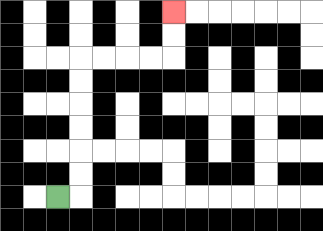{'start': '[2, 8]', 'end': '[7, 0]', 'path_directions': 'R,U,U,U,U,U,U,R,R,R,R,U,U', 'path_coordinates': '[[2, 8], [3, 8], [3, 7], [3, 6], [3, 5], [3, 4], [3, 3], [3, 2], [4, 2], [5, 2], [6, 2], [7, 2], [7, 1], [7, 0]]'}